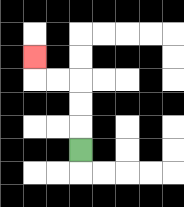{'start': '[3, 6]', 'end': '[1, 2]', 'path_directions': 'U,U,U,L,L,U', 'path_coordinates': '[[3, 6], [3, 5], [3, 4], [3, 3], [2, 3], [1, 3], [1, 2]]'}